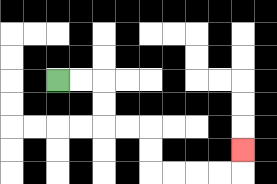{'start': '[2, 3]', 'end': '[10, 6]', 'path_directions': 'R,R,D,D,R,R,D,D,R,R,R,R,U', 'path_coordinates': '[[2, 3], [3, 3], [4, 3], [4, 4], [4, 5], [5, 5], [6, 5], [6, 6], [6, 7], [7, 7], [8, 7], [9, 7], [10, 7], [10, 6]]'}